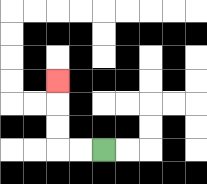{'start': '[4, 6]', 'end': '[2, 3]', 'path_directions': 'L,L,U,U,U', 'path_coordinates': '[[4, 6], [3, 6], [2, 6], [2, 5], [2, 4], [2, 3]]'}